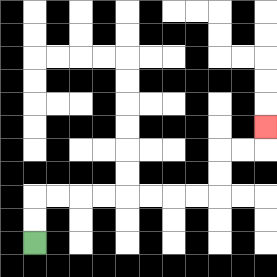{'start': '[1, 10]', 'end': '[11, 5]', 'path_directions': 'U,U,R,R,R,R,R,R,R,R,U,U,R,R,U', 'path_coordinates': '[[1, 10], [1, 9], [1, 8], [2, 8], [3, 8], [4, 8], [5, 8], [6, 8], [7, 8], [8, 8], [9, 8], [9, 7], [9, 6], [10, 6], [11, 6], [11, 5]]'}